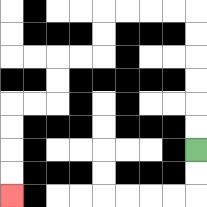{'start': '[8, 6]', 'end': '[0, 8]', 'path_directions': 'U,U,U,U,U,U,L,L,L,L,D,D,L,L,D,D,L,L,D,D,D,D', 'path_coordinates': '[[8, 6], [8, 5], [8, 4], [8, 3], [8, 2], [8, 1], [8, 0], [7, 0], [6, 0], [5, 0], [4, 0], [4, 1], [4, 2], [3, 2], [2, 2], [2, 3], [2, 4], [1, 4], [0, 4], [0, 5], [0, 6], [0, 7], [0, 8]]'}